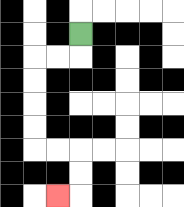{'start': '[3, 1]', 'end': '[2, 8]', 'path_directions': 'D,L,L,D,D,D,D,R,R,D,D,L', 'path_coordinates': '[[3, 1], [3, 2], [2, 2], [1, 2], [1, 3], [1, 4], [1, 5], [1, 6], [2, 6], [3, 6], [3, 7], [3, 8], [2, 8]]'}